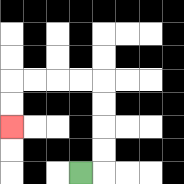{'start': '[3, 7]', 'end': '[0, 5]', 'path_directions': 'R,U,U,U,U,L,L,L,L,D,D', 'path_coordinates': '[[3, 7], [4, 7], [4, 6], [4, 5], [4, 4], [4, 3], [3, 3], [2, 3], [1, 3], [0, 3], [0, 4], [0, 5]]'}